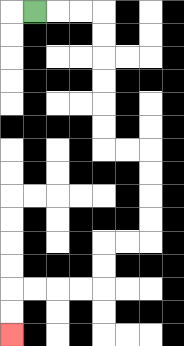{'start': '[1, 0]', 'end': '[0, 14]', 'path_directions': 'R,R,R,D,D,D,D,D,D,R,R,D,D,D,D,L,L,D,D,L,L,L,L,D,D', 'path_coordinates': '[[1, 0], [2, 0], [3, 0], [4, 0], [4, 1], [4, 2], [4, 3], [4, 4], [4, 5], [4, 6], [5, 6], [6, 6], [6, 7], [6, 8], [6, 9], [6, 10], [5, 10], [4, 10], [4, 11], [4, 12], [3, 12], [2, 12], [1, 12], [0, 12], [0, 13], [0, 14]]'}